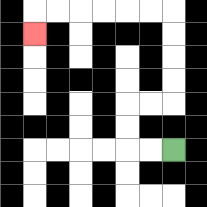{'start': '[7, 6]', 'end': '[1, 1]', 'path_directions': 'L,L,U,U,R,R,U,U,U,U,L,L,L,L,L,L,D', 'path_coordinates': '[[7, 6], [6, 6], [5, 6], [5, 5], [5, 4], [6, 4], [7, 4], [7, 3], [7, 2], [7, 1], [7, 0], [6, 0], [5, 0], [4, 0], [3, 0], [2, 0], [1, 0], [1, 1]]'}